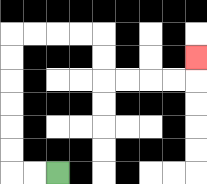{'start': '[2, 7]', 'end': '[8, 2]', 'path_directions': 'L,L,U,U,U,U,U,U,R,R,R,R,D,D,R,R,R,R,U', 'path_coordinates': '[[2, 7], [1, 7], [0, 7], [0, 6], [0, 5], [0, 4], [0, 3], [0, 2], [0, 1], [1, 1], [2, 1], [3, 1], [4, 1], [4, 2], [4, 3], [5, 3], [6, 3], [7, 3], [8, 3], [8, 2]]'}